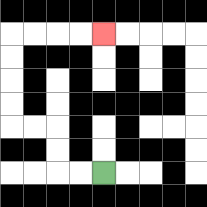{'start': '[4, 7]', 'end': '[4, 1]', 'path_directions': 'L,L,U,U,L,L,U,U,U,U,R,R,R,R', 'path_coordinates': '[[4, 7], [3, 7], [2, 7], [2, 6], [2, 5], [1, 5], [0, 5], [0, 4], [0, 3], [0, 2], [0, 1], [1, 1], [2, 1], [3, 1], [4, 1]]'}